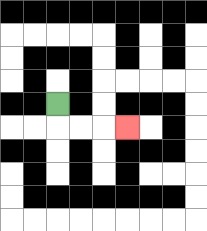{'start': '[2, 4]', 'end': '[5, 5]', 'path_directions': 'D,R,R,R', 'path_coordinates': '[[2, 4], [2, 5], [3, 5], [4, 5], [5, 5]]'}